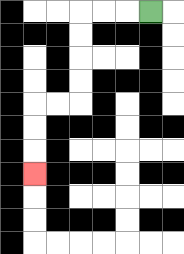{'start': '[6, 0]', 'end': '[1, 7]', 'path_directions': 'L,L,L,D,D,D,D,L,L,D,D,D', 'path_coordinates': '[[6, 0], [5, 0], [4, 0], [3, 0], [3, 1], [3, 2], [3, 3], [3, 4], [2, 4], [1, 4], [1, 5], [1, 6], [1, 7]]'}